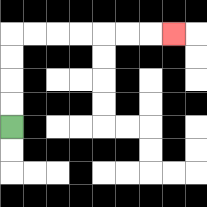{'start': '[0, 5]', 'end': '[7, 1]', 'path_directions': 'U,U,U,U,R,R,R,R,R,R,R', 'path_coordinates': '[[0, 5], [0, 4], [0, 3], [0, 2], [0, 1], [1, 1], [2, 1], [3, 1], [4, 1], [5, 1], [6, 1], [7, 1]]'}